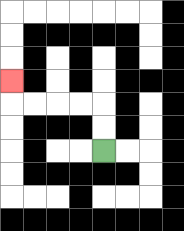{'start': '[4, 6]', 'end': '[0, 3]', 'path_directions': 'U,U,L,L,L,L,U', 'path_coordinates': '[[4, 6], [4, 5], [4, 4], [3, 4], [2, 4], [1, 4], [0, 4], [0, 3]]'}